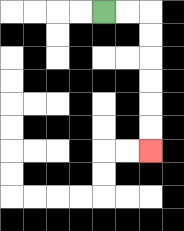{'start': '[4, 0]', 'end': '[6, 6]', 'path_directions': 'R,R,D,D,D,D,D,D', 'path_coordinates': '[[4, 0], [5, 0], [6, 0], [6, 1], [6, 2], [6, 3], [6, 4], [6, 5], [6, 6]]'}